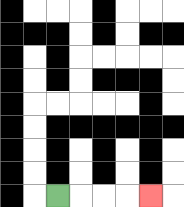{'start': '[2, 8]', 'end': '[6, 8]', 'path_directions': 'R,R,R,R', 'path_coordinates': '[[2, 8], [3, 8], [4, 8], [5, 8], [6, 8]]'}